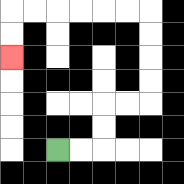{'start': '[2, 6]', 'end': '[0, 2]', 'path_directions': 'R,R,U,U,R,R,U,U,U,U,L,L,L,L,L,L,D,D', 'path_coordinates': '[[2, 6], [3, 6], [4, 6], [4, 5], [4, 4], [5, 4], [6, 4], [6, 3], [6, 2], [6, 1], [6, 0], [5, 0], [4, 0], [3, 0], [2, 0], [1, 0], [0, 0], [0, 1], [0, 2]]'}